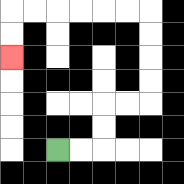{'start': '[2, 6]', 'end': '[0, 2]', 'path_directions': 'R,R,U,U,R,R,U,U,U,U,L,L,L,L,L,L,D,D', 'path_coordinates': '[[2, 6], [3, 6], [4, 6], [4, 5], [4, 4], [5, 4], [6, 4], [6, 3], [6, 2], [6, 1], [6, 0], [5, 0], [4, 0], [3, 0], [2, 0], [1, 0], [0, 0], [0, 1], [0, 2]]'}